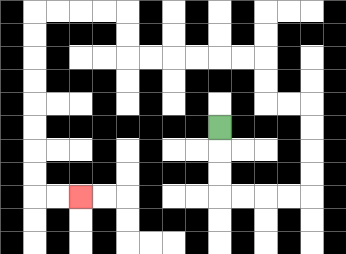{'start': '[9, 5]', 'end': '[3, 8]', 'path_directions': 'D,D,D,R,R,R,R,U,U,U,U,L,L,U,U,L,L,L,L,L,L,U,U,L,L,L,L,D,D,D,D,D,D,D,D,R,R', 'path_coordinates': '[[9, 5], [9, 6], [9, 7], [9, 8], [10, 8], [11, 8], [12, 8], [13, 8], [13, 7], [13, 6], [13, 5], [13, 4], [12, 4], [11, 4], [11, 3], [11, 2], [10, 2], [9, 2], [8, 2], [7, 2], [6, 2], [5, 2], [5, 1], [5, 0], [4, 0], [3, 0], [2, 0], [1, 0], [1, 1], [1, 2], [1, 3], [1, 4], [1, 5], [1, 6], [1, 7], [1, 8], [2, 8], [3, 8]]'}